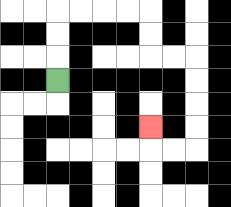{'start': '[2, 3]', 'end': '[6, 5]', 'path_directions': 'U,U,U,R,R,R,R,D,D,R,R,D,D,D,D,L,L,U', 'path_coordinates': '[[2, 3], [2, 2], [2, 1], [2, 0], [3, 0], [4, 0], [5, 0], [6, 0], [6, 1], [6, 2], [7, 2], [8, 2], [8, 3], [8, 4], [8, 5], [8, 6], [7, 6], [6, 6], [6, 5]]'}